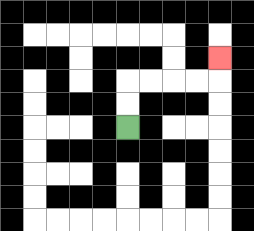{'start': '[5, 5]', 'end': '[9, 2]', 'path_directions': 'U,U,R,R,R,R,U', 'path_coordinates': '[[5, 5], [5, 4], [5, 3], [6, 3], [7, 3], [8, 3], [9, 3], [9, 2]]'}